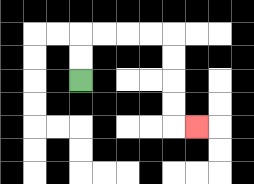{'start': '[3, 3]', 'end': '[8, 5]', 'path_directions': 'U,U,R,R,R,R,D,D,D,D,R', 'path_coordinates': '[[3, 3], [3, 2], [3, 1], [4, 1], [5, 1], [6, 1], [7, 1], [7, 2], [7, 3], [7, 4], [7, 5], [8, 5]]'}